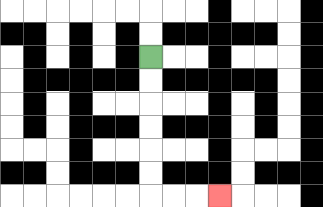{'start': '[6, 2]', 'end': '[9, 8]', 'path_directions': 'D,D,D,D,D,D,R,R,R', 'path_coordinates': '[[6, 2], [6, 3], [6, 4], [6, 5], [6, 6], [6, 7], [6, 8], [7, 8], [8, 8], [9, 8]]'}